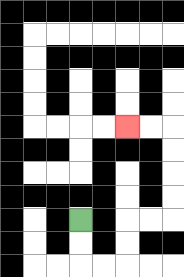{'start': '[3, 9]', 'end': '[5, 5]', 'path_directions': 'D,D,R,R,U,U,R,R,U,U,U,U,L,L', 'path_coordinates': '[[3, 9], [3, 10], [3, 11], [4, 11], [5, 11], [5, 10], [5, 9], [6, 9], [7, 9], [7, 8], [7, 7], [7, 6], [7, 5], [6, 5], [5, 5]]'}